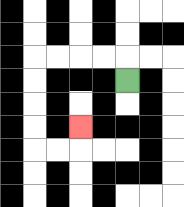{'start': '[5, 3]', 'end': '[3, 5]', 'path_directions': 'U,L,L,L,L,D,D,D,D,R,R,U', 'path_coordinates': '[[5, 3], [5, 2], [4, 2], [3, 2], [2, 2], [1, 2], [1, 3], [1, 4], [1, 5], [1, 6], [2, 6], [3, 6], [3, 5]]'}